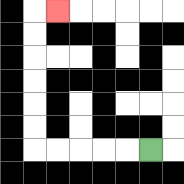{'start': '[6, 6]', 'end': '[2, 0]', 'path_directions': 'L,L,L,L,L,U,U,U,U,U,U,R', 'path_coordinates': '[[6, 6], [5, 6], [4, 6], [3, 6], [2, 6], [1, 6], [1, 5], [1, 4], [1, 3], [1, 2], [1, 1], [1, 0], [2, 0]]'}